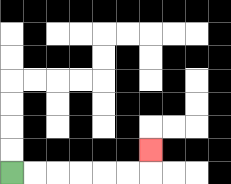{'start': '[0, 7]', 'end': '[6, 6]', 'path_directions': 'R,R,R,R,R,R,U', 'path_coordinates': '[[0, 7], [1, 7], [2, 7], [3, 7], [4, 7], [5, 7], [6, 7], [6, 6]]'}